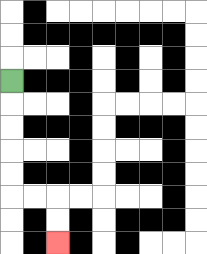{'start': '[0, 3]', 'end': '[2, 10]', 'path_directions': 'D,D,D,D,D,R,R,D,D', 'path_coordinates': '[[0, 3], [0, 4], [0, 5], [0, 6], [0, 7], [0, 8], [1, 8], [2, 8], [2, 9], [2, 10]]'}